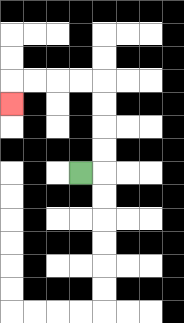{'start': '[3, 7]', 'end': '[0, 4]', 'path_directions': 'R,U,U,U,U,L,L,L,L,D', 'path_coordinates': '[[3, 7], [4, 7], [4, 6], [4, 5], [4, 4], [4, 3], [3, 3], [2, 3], [1, 3], [0, 3], [0, 4]]'}